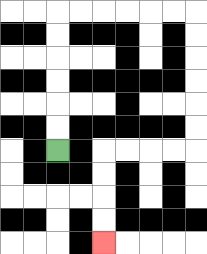{'start': '[2, 6]', 'end': '[4, 10]', 'path_directions': 'U,U,U,U,U,U,R,R,R,R,R,R,D,D,D,D,D,D,L,L,L,L,D,D,D,D', 'path_coordinates': '[[2, 6], [2, 5], [2, 4], [2, 3], [2, 2], [2, 1], [2, 0], [3, 0], [4, 0], [5, 0], [6, 0], [7, 0], [8, 0], [8, 1], [8, 2], [8, 3], [8, 4], [8, 5], [8, 6], [7, 6], [6, 6], [5, 6], [4, 6], [4, 7], [4, 8], [4, 9], [4, 10]]'}